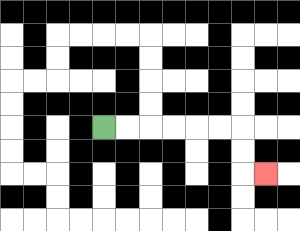{'start': '[4, 5]', 'end': '[11, 7]', 'path_directions': 'R,R,R,R,R,R,D,D,R', 'path_coordinates': '[[4, 5], [5, 5], [6, 5], [7, 5], [8, 5], [9, 5], [10, 5], [10, 6], [10, 7], [11, 7]]'}